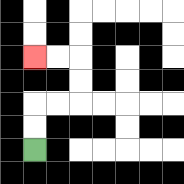{'start': '[1, 6]', 'end': '[1, 2]', 'path_directions': 'U,U,R,R,U,U,L,L', 'path_coordinates': '[[1, 6], [1, 5], [1, 4], [2, 4], [3, 4], [3, 3], [3, 2], [2, 2], [1, 2]]'}